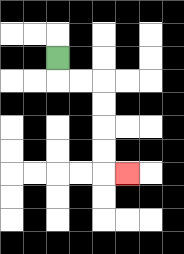{'start': '[2, 2]', 'end': '[5, 7]', 'path_directions': 'D,R,R,D,D,D,D,R', 'path_coordinates': '[[2, 2], [2, 3], [3, 3], [4, 3], [4, 4], [4, 5], [4, 6], [4, 7], [5, 7]]'}